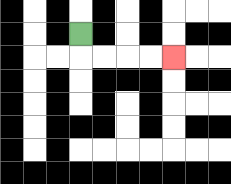{'start': '[3, 1]', 'end': '[7, 2]', 'path_directions': 'D,R,R,R,R', 'path_coordinates': '[[3, 1], [3, 2], [4, 2], [5, 2], [6, 2], [7, 2]]'}